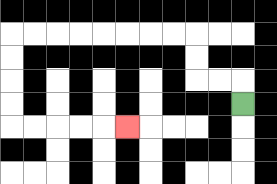{'start': '[10, 4]', 'end': '[5, 5]', 'path_directions': 'U,L,L,U,U,L,L,L,L,L,L,L,L,D,D,D,D,R,R,R,R,R', 'path_coordinates': '[[10, 4], [10, 3], [9, 3], [8, 3], [8, 2], [8, 1], [7, 1], [6, 1], [5, 1], [4, 1], [3, 1], [2, 1], [1, 1], [0, 1], [0, 2], [0, 3], [0, 4], [0, 5], [1, 5], [2, 5], [3, 5], [4, 5], [5, 5]]'}